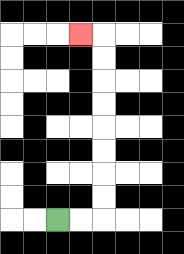{'start': '[2, 9]', 'end': '[3, 1]', 'path_directions': 'R,R,U,U,U,U,U,U,U,U,L', 'path_coordinates': '[[2, 9], [3, 9], [4, 9], [4, 8], [4, 7], [4, 6], [4, 5], [4, 4], [4, 3], [4, 2], [4, 1], [3, 1]]'}